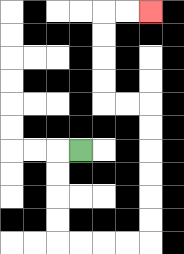{'start': '[3, 6]', 'end': '[6, 0]', 'path_directions': 'L,D,D,D,D,R,R,R,R,U,U,U,U,U,U,L,L,U,U,U,U,R,R', 'path_coordinates': '[[3, 6], [2, 6], [2, 7], [2, 8], [2, 9], [2, 10], [3, 10], [4, 10], [5, 10], [6, 10], [6, 9], [6, 8], [6, 7], [6, 6], [6, 5], [6, 4], [5, 4], [4, 4], [4, 3], [4, 2], [4, 1], [4, 0], [5, 0], [6, 0]]'}